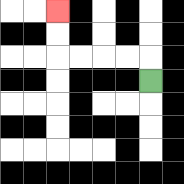{'start': '[6, 3]', 'end': '[2, 0]', 'path_directions': 'U,L,L,L,L,U,U', 'path_coordinates': '[[6, 3], [6, 2], [5, 2], [4, 2], [3, 2], [2, 2], [2, 1], [2, 0]]'}